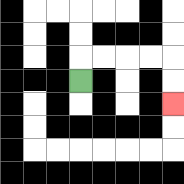{'start': '[3, 3]', 'end': '[7, 4]', 'path_directions': 'U,R,R,R,R,D,D', 'path_coordinates': '[[3, 3], [3, 2], [4, 2], [5, 2], [6, 2], [7, 2], [7, 3], [7, 4]]'}